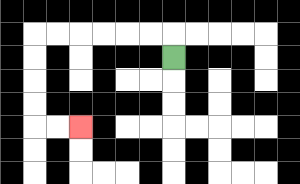{'start': '[7, 2]', 'end': '[3, 5]', 'path_directions': 'U,L,L,L,L,L,L,D,D,D,D,R,R', 'path_coordinates': '[[7, 2], [7, 1], [6, 1], [5, 1], [4, 1], [3, 1], [2, 1], [1, 1], [1, 2], [1, 3], [1, 4], [1, 5], [2, 5], [3, 5]]'}